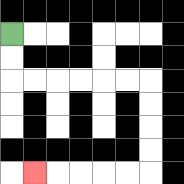{'start': '[0, 1]', 'end': '[1, 7]', 'path_directions': 'D,D,R,R,R,R,R,R,D,D,D,D,L,L,L,L,L', 'path_coordinates': '[[0, 1], [0, 2], [0, 3], [1, 3], [2, 3], [3, 3], [4, 3], [5, 3], [6, 3], [6, 4], [6, 5], [6, 6], [6, 7], [5, 7], [4, 7], [3, 7], [2, 7], [1, 7]]'}